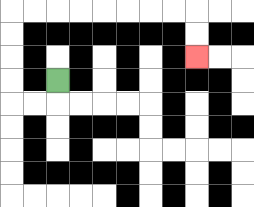{'start': '[2, 3]', 'end': '[8, 2]', 'path_directions': 'D,L,L,U,U,U,U,R,R,R,R,R,R,R,R,D,D', 'path_coordinates': '[[2, 3], [2, 4], [1, 4], [0, 4], [0, 3], [0, 2], [0, 1], [0, 0], [1, 0], [2, 0], [3, 0], [4, 0], [5, 0], [6, 0], [7, 0], [8, 0], [8, 1], [8, 2]]'}